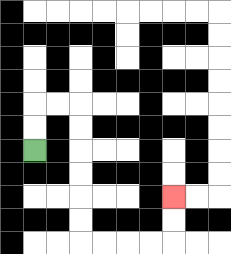{'start': '[1, 6]', 'end': '[7, 8]', 'path_directions': 'U,U,R,R,D,D,D,D,D,D,R,R,R,R,U,U', 'path_coordinates': '[[1, 6], [1, 5], [1, 4], [2, 4], [3, 4], [3, 5], [3, 6], [3, 7], [3, 8], [3, 9], [3, 10], [4, 10], [5, 10], [6, 10], [7, 10], [7, 9], [7, 8]]'}